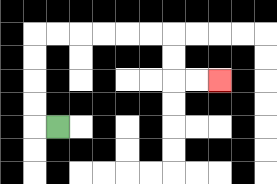{'start': '[2, 5]', 'end': '[9, 3]', 'path_directions': 'L,U,U,U,U,R,R,R,R,R,R,D,D,R,R', 'path_coordinates': '[[2, 5], [1, 5], [1, 4], [1, 3], [1, 2], [1, 1], [2, 1], [3, 1], [4, 1], [5, 1], [6, 1], [7, 1], [7, 2], [7, 3], [8, 3], [9, 3]]'}